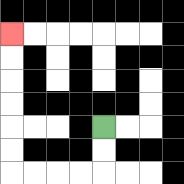{'start': '[4, 5]', 'end': '[0, 1]', 'path_directions': 'D,D,L,L,L,L,U,U,U,U,U,U', 'path_coordinates': '[[4, 5], [4, 6], [4, 7], [3, 7], [2, 7], [1, 7], [0, 7], [0, 6], [0, 5], [0, 4], [0, 3], [0, 2], [0, 1]]'}